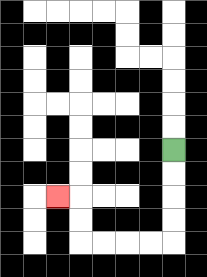{'start': '[7, 6]', 'end': '[2, 8]', 'path_directions': 'D,D,D,D,L,L,L,L,U,U,L', 'path_coordinates': '[[7, 6], [7, 7], [7, 8], [7, 9], [7, 10], [6, 10], [5, 10], [4, 10], [3, 10], [3, 9], [3, 8], [2, 8]]'}